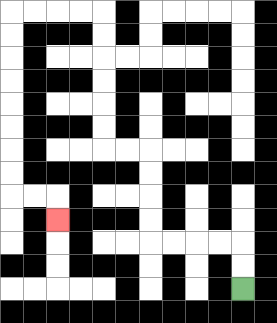{'start': '[10, 12]', 'end': '[2, 9]', 'path_directions': 'U,U,L,L,L,L,U,U,U,U,L,L,U,U,U,U,U,U,L,L,L,L,D,D,D,D,D,D,D,D,R,R,D', 'path_coordinates': '[[10, 12], [10, 11], [10, 10], [9, 10], [8, 10], [7, 10], [6, 10], [6, 9], [6, 8], [6, 7], [6, 6], [5, 6], [4, 6], [4, 5], [4, 4], [4, 3], [4, 2], [4, 1], [4, 0], [3, 0], [2, 0], [1, 0], [0, 0], [0, 1], [0, 2], [0, 3], [0, 4], [0, 5], [0, 6], [0, 7], [0, 8], [1, 8], [2, 8], [2, 9]]'}